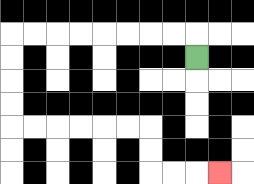{'start': '[8, 2]', 'end': '[9, 7]', 'path_directions': 'U,L,L,L,L,L,L,L,L,D,D,D,D,R,R,R,R,R,R,D,D,R,R,R', 'path_coordinates': '[[8, 2], [8, 1], [7, 1], [6, 1], [5, 1], [4, 1], [3, 1], [2, 1], [1, 1], [0, 1], [0, 2], [0, 3], [0, 4], [0, 5], [1, 5], [2, 5], [3, 5], [4, 5], [5, 5], [6, 5], [6, 6], [6, 7], [7, 7], [8, 7], [9, 7]]'}